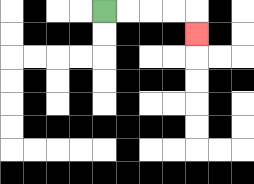{'start': '[4, 0]', 'end': '[8, 1]', 'path_directions': 'R,R,R,R,D', 'path_coordinates': '[[4, 0], [5, 0], [6, 0], [7, 0], [8, 0], [8, 1]]'}